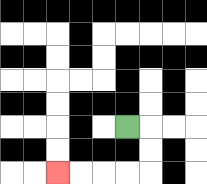{'start': '[5, 5]', 'end': '[2, 7]', 'path_directions': 'R,D,D,L,L,L,L', 'path_coordinates': '[[5, 5], [6, 5], [6, 6], [6, 7], [5, 7], [4, 7], [3, 7], [2, 7]]'}